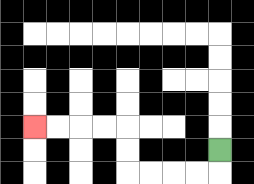{'start': '[9, 6]', 'end': '[1, 5]', 'path_directions': 'D,L,L,L,L,U,U,L,L,L,L', 'path_coordinates': '[[9, 6], [9, 7], [8, 7], [7, 7], [6, 7], [5, 7], [5, 6], [5, 5], [4, 5], [3, 5], [2, 5], [1, 5]]'}